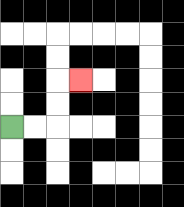{'start': '[0, 5]', 'end': '[3, 3]', 'path_directions': 'R,R,U,U,R', 'path_coordinates': '[[0, 5], [1, 5], [2, 5], [2, 4], [2, 3], [3, 3]]'}